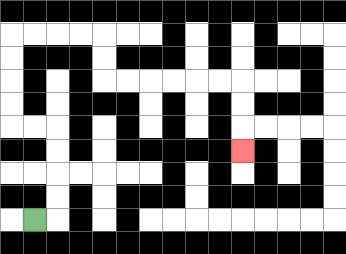{'start': '[1, 9]', 'end': '[10, 6]', 'path_directions': 'R,U,U,U,U,L,L,U,U,U,U,R,R,R,R,D,D,R,R,R,R,R,R,D,D,D', 'path_coordinates': '[[1, 9], [2, 9], [2, 8], [2, 7], [2, 6], [2, 5], [1, 5], [0, 5], [0, 4], [0, 3], [0, 2], [0, 1], [1, 1], [2, 1], [3, 1], [4, 1], [4, 2], [4, 3], [5, 3], [6, 3], [7, 3], [8, 3], [9, 3], [10, 3], [10, 4], [10, 5], [10, 6]]'}